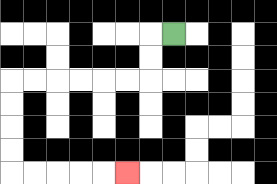{'start': '[7, 1]', 'end': '[5, 7]', 'path_directions': 'L,D,D,L,L,L,L,L,L,D,D,D,D,R,R,R,R,R', 'path_coordinates': '[[7, 1], [6, 1], [6, 2], [6, 3], [5, 3], [4, 3], [3, 3], [2, 3], [1, 3], [0, 3], [0, 4], [0, 5], [0, 6], [0, 7], [1, 7], [2, 7], [3, 7], [4, 7], [5, 7]]'}